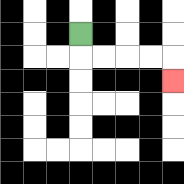{'start': '[3, 1]', 'end': '[7, 3]', 'path_directions': 'D,R,R,R,R,D', 'path_coordinates': '[[3, 1], [3, 2], [4, 2], [5, 2], [6, 2], [7, 2], [7, 3]]'}